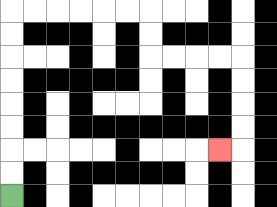{'start': '[0, 8]', 'end': '[9, 6]', 'path_directions': 'U,U,U,U,U,U,U,U,R,R,R,R,R,R,D,D,R,R,R,R,D,D,D,D,L', 'path_coordinates': '[[0, 8], [0, 7], [0, 6], [0, 5], [0, 4], [0, 3], [0, 2], [0, 1], [0, 0], [1, 0], [2, 0], [3, 0], [4, 0], [5, 0], [6, 0], [6, 1], [6, 2], [7, 2], [8, 2], [9, 2], [10, 2], [10, 3], [10, 4], [10, 5], [10, 6], [9, 6]]'}